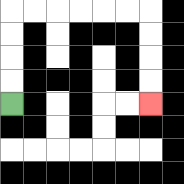{'start': '[0, 4]', 'end': '[6, 4]', 'path_directions': 'U,U,U,U,R,R,R,R,R,R,D,D,D,D', 'path_coordinates': '[[0, 4], [0, 3], [0, 2], [0, 1], [0, 0], [1, 0], [2, 0], [3, 0], [4, 0], [5, 0], [6, 0], [6, 1], [6, 2], [6, 3], [6, 4]]'}